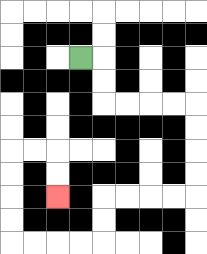{'start': '[3, 2]', 'end': '[2, 8]', 'path_directions': 'R,D,D,R,R,R,R,D,D,D,D,L,L,L,L,D,D,L,L,L,L,U,U,U,U,R,R,D,D', 'path_coordinates': '[[3, 2], [4, 2], [4, 3], [4, 4], [5, 4], [6, 4], [7, 4], [8, 4], [8, 5], [8, 6], [8, 7], [8, 8], [7, 8], [6, 8], [5, 8], [4, 8], [4, 9], [4, 10], [3, 10], [2, 10], [1, 10], [0, 10], [0, 9], [0, 8], [0, 7], [0, 6], [1, 6], [2, 6], [2, 7], [2, 8]]'}